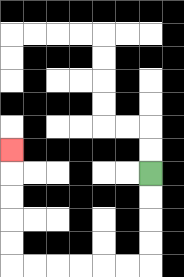{'start': '[6, 7]', 'end': '[0, 6]', 'path_directions': 'D,D,D,D,L,L,L,L,L,L,U,U,U,U,U', 'path_coordinates': '[[6, 7], [6, 8], [6, 9], [6, 10], [6, 11], [5, 11], [4, 11], [3, 11], [2, 11], [1, 11], [0, 11], [0, 10], [0, 9], [0, 8], [0, 7], [0, 6]]'}